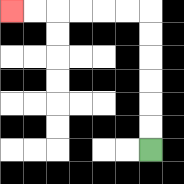{'start': '[6, 6]', 'end': '[0, 0]', 'path_directions': 'U,U,U,U,U,U,L,L,L,L,L,L', 'path_coordinates': '[[6, 6], [6, 5], [6, 4], [6, 3], [6, 2], [6, 1], [6, 0], [5, 0], [4, 0], [3, 0], [2, 0], [1, 0], [0, 0]]'}